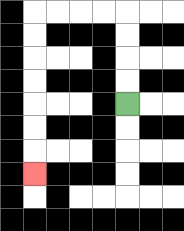{'start': '[5, 4]', 'end': '[1, 7]', 'path_directions': 'U,U,U,U,L,L,L,L,D,D,D,D,D,D,D', 'path_coordinates': '[[5, 4], [5, 3], [5, 2], [5, 1], [5, 0], [4, 0], [3, 0], [2, 0], [1, 0], [1, 1], [1, 2], [1, 3], [1, 4], [1, 5], [1, 6], [1, 7]]'}